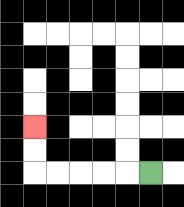{'start': '[6, 7]', 'end': '[1, 5]', 'path_directions': 'L,L,L,L,L,U,U', 'path_coordinates': '[[6, 7], [5, 7], [4, 7], [3, 7], [2, 7], [1, 7], [1, 6], [1, 5]]'}